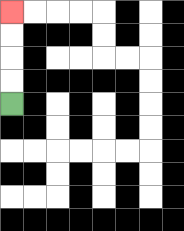{'start': '[0, 4]', 'end': '[0, 0]', 'path_directions': 'U,U,U,U', 'path_coordinates': '[[0, 4], [0, 3], [0, 2], [0, 1], [0, 0]]'}